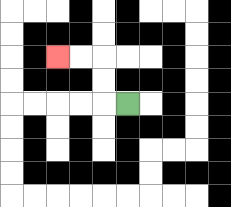{'start': '[5, 4]', 'end': '[2, 2]', 'path_directions': 'L,U,U,L,L', 'path_coordinates': '[[5, 4], [4, 4], [4, 3], [4, 2], [3, 2], [2, 2]]'}